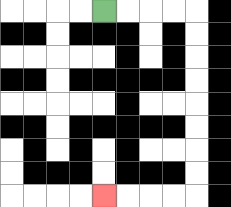{'start': '[4, 0]', 'end': '[4, 8]', 'path_directions': 'R,R,R,R,D,D,D,D,D,D,D,D,L,L,L,L', 'path_coordinates': '[[4, 0], [5, 0], [6, 0], [7, 0], [8, 0], [8, 1], [8, 2], [8, 3], [8, 4], [8, 5], [8, 6], [8, 7], [8, 8], [7, 8], [6, 8], [5, 8], [4, 8]]'}